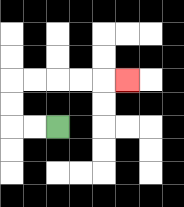{'start': '[2, 5]', 'end': '[5, 3]', 'path_directions': 'L,L,U,U,R,R,R,R,R', 'path_coordinates': '[[2, 5], [1, 5], [0, 5], [0, 4], [0, 3], [1, 3], [2, 3], [3, 3], [4, 3], [5, 3]]'}